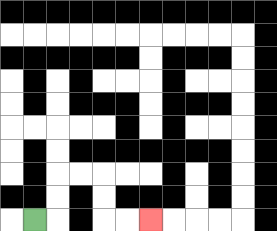{'start': '[1, 9]', 'end': '[6, 9]', 'path_directions': 'R,U,U,R,R,D,D,R,R', 'path_coordinates': '[[1, 9], [2, 9], [2, 8], [2, 7], [3, 7], [4, 7], [4, 8], [4, 9], [5, 9], [6, 9]]'}